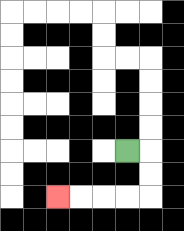{'start': '[5, 6]', 'end': '[2, 8]', 'path_directions': 'R,D,D,L,L,L,L', 'path_coordinates': '[[5, 6], [6, 6], [6, 7], [6, 8], [5, 8], [4, 8], [3, 8], [2, 8]]'}